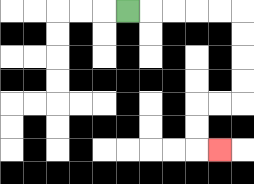{'start': '[5, 0]', 'end': '[9, 6]', 'path_directions': 'R,R,R,R,R,D,D,D,D,L,L,D,D,R', 'path_coordinates': '[[5, 0], [6, 0], [7, 0], [8, 0], [9, 0], [10, 0], [10, 1], [10, 2], [10, 3], [10, 4], [9, 4], [8, 4], [8, 5], [8, 6], [9, 6]]'}